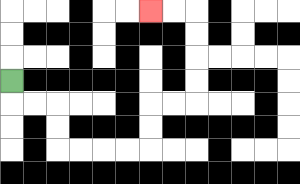{'start': '[0, 3]', 'end': '[6, 0]', 'path_directions': 'D,R,R,D,D,R,R,R,R,U,U,R,R,U,U,U,U,L,L', 'path_coordinates': '[[0, 3], [0, 4], [1, 4], [2, 4], [2, 5], [2, 6], [3, 6], [4, 6], [5, 6], [6, 6], [6, 5], [6, 4], [7, 4], [8, 4], [8, 3], [8, 2], [8, 1], [8, 0], [7, 0], [6, 0]]'}